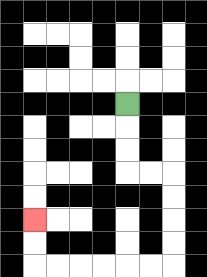{'start': '[5, 4]', 'end': '[1, 9]', 'path_directions': 'D,D,D,R,R,D,D,D,D,L,L,L,L,L,L,U,U', 'path_coordinates': '[[5, 4], [5, 5], [5, 6], [5, 7], [6, 7], [7, 7], [7, 8], [7, 9], [7, 10], [7, 11], [6, 11], [5, 11], [4, 11], [3, 11], [2, 11], [1, 11], [1, 10], [1, 9]]'}